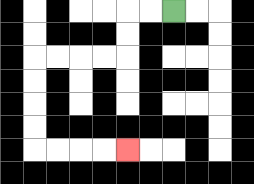{'start': '[7, 0]', 'end': '[5, 6]', 'path_directions': 'L,L,D,D,L,L,L,L,D,D,D,D,R,R,R,R', 'path_coordinates': '[[7, 0], [6, 0], [5, 0], [5, 1], [5, 2], [4, 2], [3, 2], [2, 2], [1, 2], [1, 3], [1, 4], [1, 5], [1, 6], [2, 6], [3, 6], [4, 6], [5, 6]]'}